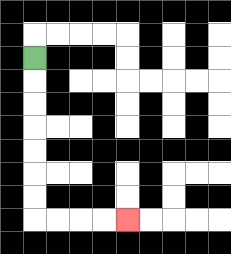{'start': '[1, 2]', 'end': '[5, 9]', 'path_directions': 'D,D,D,D,D,D,D,R,R,R,R', 'path_coordinates': '[[1, 2], [1, 3], [1, 4], [1, 5], [1, 6], [1, 7], [1, 8], [1, 9], [2, 9], [3, 9], [4, 9], [5, 9]]'}